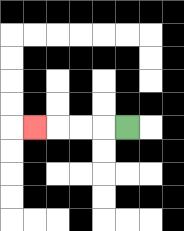{'start': '[5, 5]', 'end': '[1, 5]', 'path_directions': 'L,L,L,L', 'path_coordinates': '[[5, 5], [4, 5], [3, 5], [2, 5], [1, 5]]'}